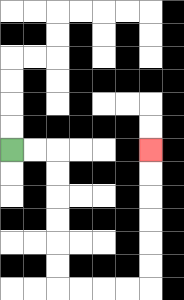{'start': '[0, 6]', 'end': '[6, 6]', 'path_directions': 'R,R,D,D,D,D,D,D,R,R,R,R,U,U,U,U,U,U', 'path_coordinates': '[[0, 6], [1, 6], [2, 6], [2, 7], [2, 8], [2, 9], [2, 10], [2, 11], [2, 12], [3, 12], [4, 12], [5, 12], [6, 12], [6, 11], [6, 10], [6, 9], [6, 8], [6, 7], [6, 6]]'}